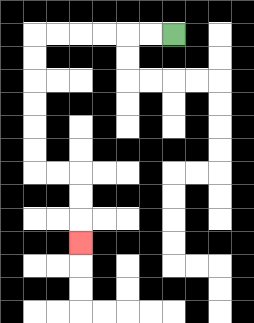{'start': '[7, 1]', 'end': '[3, 10]', 'path_directions': 'L,L,L,L,L,L,D,D,D,D,D,D,R,R,D,D,D', 'path_coordinates': '[[7, 1], [6, 1], [5, 1], [4, 1], [3, 1], [2, 1], [1, 1], [1, 2], [1, 3], [1, 4], [1, 5], [1, 6], [1, 7], [2, 7], [3, 7], [3, 8], [3, 9], [3, 10]]'}